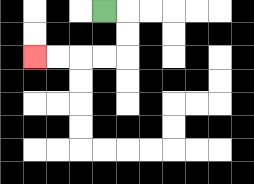{'start': '[4, 0]', 'end': '[1, 2]', 'path_directions': 'R,D,D,L,L,L,L', 'path_coordinates': '[[4, 0], [5, 0], [5, 1], [5, 2], [4, 2], [3, 2], [2, 2], [1, 2]]'}